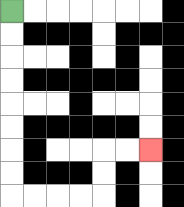{'start': '[0, 0]', 'end': '[6, 6]', 'path_directions': 'D,D,D,D,D,D,D,D,R,R,R,R,U,U,R,R', 'path_coordinates': '[[0, 0], [0, 1], [0, 2], [0, 3], [0, 4], [0, 5], [0, 6], [0, 7], [0, 8], [1, 8], [2, 8], [3, 8], [4, 8], [4, 7], [4, 6], [5, 6], [6, 6]]'}